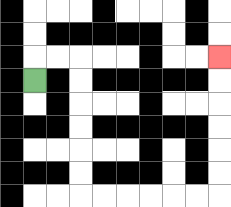{'start': '[1, 3]', 'end': '[9, 2]', 'path_directions': 'U,R,R,D,D,D,D,D,D,R,R,R,R,R,R,U,U,U,U,U,U', 'path_coordinates': '[[1, 3], [1, 2], [2, 2], [3, 2], [3, 3], [3, 4], [3, 5], [3, 6], [3, 7], [3, 8], [4, 8], [5, 8], [6, 8], [7, 8], [8, 8], [9, 8], [9, 7], [9, 6], [9, 5], [9, 4], [9, 3], [9, 2]]'}